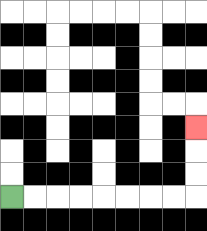{'start': '[0, 8]', 'end': '[8, 5]', 'path_directions': 'R,R,R,R,R,R,R,R,U,U,U', 'path_coordinates': '[[0, 8], [1, 8], [2, 8], [3, 8], [4, 8], [5, 8], [6, 8], [7, 8], [8, 8], [8, 7], [8, 6], [8, 5]]'}